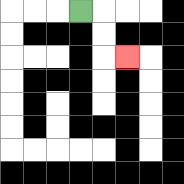{'start': '[3, 0]', 'end': '[5, 2]', 'path_directions': 'R,D,D,R', 'path_coordinates': '[[3, 0], [4, 0], [4, 1], [4, 2], [5, 2]]'}